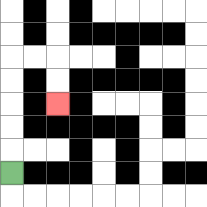{'start': '[0, 7]', 'end': '[2, 4]', 'path_directions': 'U,U,U,U,U,R,R,D,D', 'path_coordinates': '[[0, 7], [0, 6], [0, 5], [0, 4], [0, 3], [0, 2], [1, 2], [2, 2], [2, 3], [2, 4]]'}